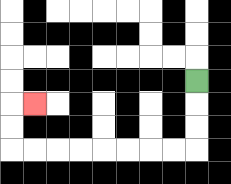{'start': '[8, 3]', 'end': '[1, 4]', 'path_directions': 'D,D,D,L,L,L,L,L,L,L,L,U,U,R', 'path_coordinates': '[[8, 3], [8, 4], [8, 5], [8, 6], [7, 6], [6, 6], [5, 6], [4, 6], [3, 6], [2, 6], [1, 6], [0, 6], [0, 5], [0, 4], [1, 4]]'}